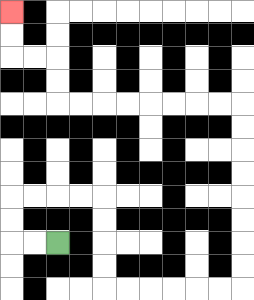{'start': '[2, 10]', 'end': '[0, 0]', 'path_directions': 'L,L,U,U,R,R,R,R,D,D,D,D,R,R,R,R,R,R,U,U,U,U,U,U,U,U,L,L,L,L,L,L,L,L,U,U,L,L,U,U', 'path_coordinates': '[[2, 10], [1, 10], [0, 10], [0, 9], [0, 8], [1, 8], [2, 8], [3, 8], [4, 8], [4, 9], [4, 10], [4, 11], [4, 12], [5, 12], [6, 12], [7, 12], [8, 12], [9, 12], [10, 12], [10, 11], [10, 10], [10, 9], [10, 8], [10, 7], [10, 6], [10, 5], [10, 4], [9, 4], [8, 4], [7, 4], [6, 4], [5, 4], [4, 4], [3, 4], [2, 4], [2, 3], [2, 2], [1, 2], [0, 2], [0, 1], [0, 0]]'}